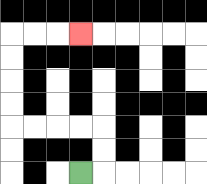{'start': '[3, 7]', 'end': '[3, 1]', 'path_directions': 'R,U,U,L,L,L,L,U,U,U,U,R,R,R', 'path_coordinates': '[[3, 7], [4, 7], [4, 6], [4, 5], [3, 5], [2, 5], [1, 5], [0, 5], [0, 4], [0, 3], [0, 2], [0, 1], [1, 1], [2, 1], [3, 1]]'}